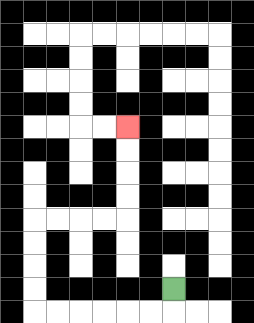{'start': '[7, 12]', 'end': '[5, 5]', 'path_directions': 'D,L,L,L,L,L,L,U,U,U,U,R,R,R,R,U,U,U,U', 'path_coordinates': '[[7, 12], [7, 13], [6, 13], [5, 13], [4, 13], [3, 13], [2, 13], [1, 13], [1, 12], [1, 11], [1, 10], [1, 9], [2, 9], [3, 9], [4, 9], [5, 9], [5, 8], [5, 7], [5, 6], [5, 5]]'}